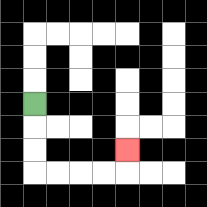{'start': '[1, 4]', 'end': '[5, 6]', 'path_directions': 'D,D,D,R,R,R,R,U', 'path_coordinates': '[[1, 4], [1, 5], [1, 6], [1, 7], [2, 7], [3, 7], [4, 7], [5, 7], [5, 6]]'}